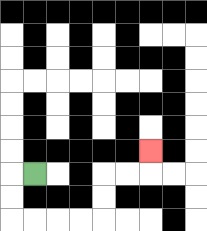{'start': '[1, 7]', 'end': '[6, 6]', 'path_directions': 'L,D,D,R,R,R,R,U,U,R,R,U', 'path_coordinates': '[[1, 7], [0, 7], [0, 8], [0, 9], [1, 9], [2, 9], [3, 9], [4, 9], [4, 8], [4, 7], [5, 7], [6, 7], [6, 6]]'}